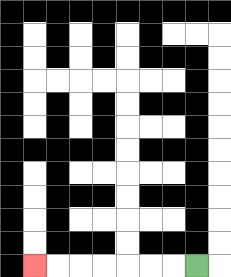{'start': '[8, 11]', 'end': '[1, 11]', 'path_directions': 'L,L,L,L,L,L,L', 'path_coordinates': '[[8, 11], [7, 11], [6, 11], [5, 11], [4, 11], [3, 11], [2, 11], [1, 11]]'}